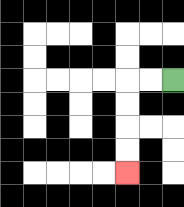{'start': '[7, 3]', 'end': '[5, 7]', 'path_directions': 'L,L,D,D,D,D', 'path_coordinates': '[[7, 3], [6, 3], [5, 3], [5, 4], [5, 5], [5, 6], [5, 7]]'}